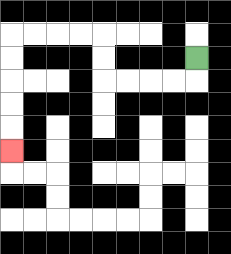{'start': '[8, 2]', 'end': '[0, 6]', 'path_directions': 'D,L,L,L,L,U,U,L,L,L,L,D,D,D,D,D', 'path_coordinates': '[[8, 2], [8, 3], [7, 3], [6, 3], [5, 3], [4, 3], [4, 2], [4, 1], [3, 1], [2, 1], [1, 1], [0, 1], [0, 2], [0, 3], [0, 4], [0, 5], [0, 6]]'}